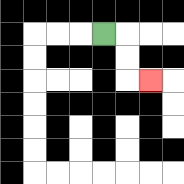{'start': '[4, 1]', 'end': '[6, 3]', 'path_directions': 'R,D,D,R', 'path_coordinates': '[[4, 1], [5, 1], [5, 2], [5, 3], [6, 3]]'}